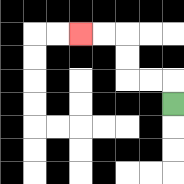{'start': '[7, 4]', 'end': '[3, 1]', 'path_directions': 'U,L,L,U,U,L,L', 'path_coordinates': '[[7, 4], [7, 3], [6, 3], [5, 3], [5, 2], [5, 1], [4, 1], [3, 1]]'}